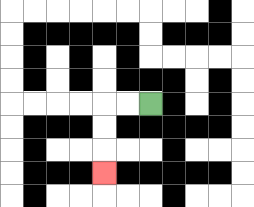{'start': '[6, 4]', 'end': '[4, 7]', 'path_directions': 'L,L,D,D,D', 'path_coordinates': '[[6, 4], [5, 4], [4, 4], [4, 5], [4, 6], [4, 7]]'}